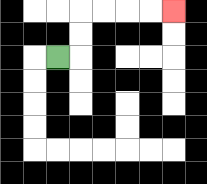{'start': '[2, 2]', 'end': '[7, 0]', 'path_directions': 'R,U,U,R,R,R,R', 'path_coordinates': '[[2, 2], [3, 2], [3, 1], [3, 0], [4, 0], [5, 0], [6, 0], [7, 0]]'}